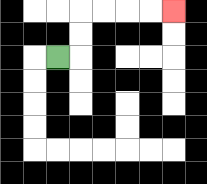{'start': '[2, 2]', 'end': '[7, 0]', 'path_directions': 'R,U,U,R,R,R,R', 'path_coordinates': '[[2, 2], [3, 2], [3, 1], [3, 0], [4, 0], [5, 0], [6, 0], [7, 0]]'}